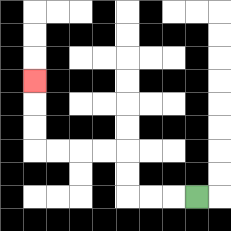{'start': '[8, 8]', 'end': '[1, 3]', 'path_directions': 'L,L,L,U,U,L,L,L,L,U,U,U', 'path_coordinates': '[[8, 8], [7, 8], [6, 8], [5, 8], [5, 7], [5, 6], [4, 6], [3, 6], [2, 6], [1, 6], [1, 5], [1, 4], [1, 3]]'}